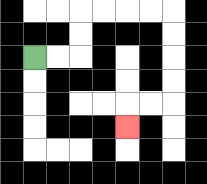{'start': '[1, 2]', 'end': '[5, 5]', 'path_directions': 'R,R,U,U,R,R,R,R,D,D,D,D,L,L,D', 'path_coordinates': '[[1, 2], [2, 2], [3, 2], [3, 1], [3, 0], [4, 0], [5, 0], [6, 0], [7, 0], [7, 1], [7, 2], [7, 3], [7, 4], [6, 4], [5, 4], [5, 5]]'}